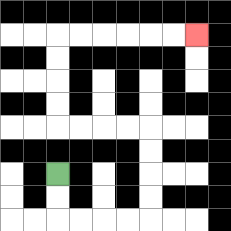{'start': '[2, 7]', 'end': '[8, 1]', 'path_directions': 'D,D,R,R,R,R,U,U,U,U,L,L,L,L,U,U,U,U,R,R,R,R,R,R', 'path_coordinates': '[[2, 7], [2, 8], [2, 9], [3, 9], [4, 9], [5, 9], [6, 9], [6, 8], [6, 7], [6, 6], [6, 5], [5, 5], [4, 5], [3, 5], [2, 5], [2, 4], [2, 3], [2, 2], [2, 1], [3, 1], [4, 1], [5, 1], [6, 1], [7, 1], [8, 1]]'}